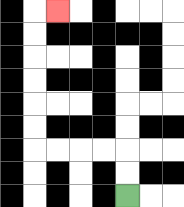{'start': '[5, 8]', 'end': '[2, 0]', 'path_directions': 'U,U,L,L,L,L,U,U,U,U,U,U,R', 'path_coordinates': '[[5, 8], [5, 7], [5, 6], [4, 6], [3, 6], [2, 6], [1, 6], [1, 5], [1, 4], [1, 3], [1, 2], [1, 1], [1, 0], [2, 0]]'}